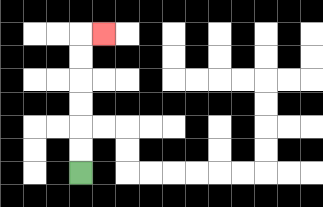{'start': '[3, 7]', 'end': '[4, 1]', 'path_directions': 'U,U,U,U,U,U,R', 'path_coordinates': '[[3, 7], [3, 6], [3, 5], [3, 4], [3, 3], [3, 2], [3, 1], [4, 1]]'}